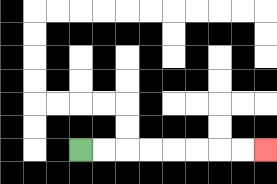{'start': '[3, 6]', 'end': '[11, 6]', 'path_directions': 'R,R,R,R,R,R,R,R', 'path_coordinates': '[[3, 6], [4, 6], [5, 6], [6, 6], [7, 6], [8, 6], [9, 6], [10, 6], [11, 6]]'}